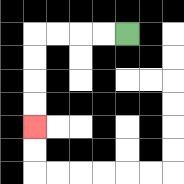{'start': '[5, 1]', 'end': '[1, 5]', 'path_directions': 'L,L,L,L,D,D,D,D', 'path_coordinates': '[[5, 1], [4, 1], [3, 1], [2, 1], [1, 1], [1, 2], [1, 3], [1, 4], [1, 5]]'}